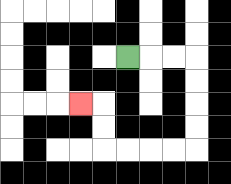{'start': '[5, 2]', 'end': '[3, 4]', 'path_directions': 'R,R,R,D,D,D,D,L,L,L,L,U,U,L', 'path_coordinates': '[[5, 2], [6, 2], [7, 2], [8, 2], [8, 3], [8, 4], [8, 5], [8, 6], [7, 6], [6, 6], [5, 6], [4, 6], [4, 5], [4, 4], [3, 4]]'}